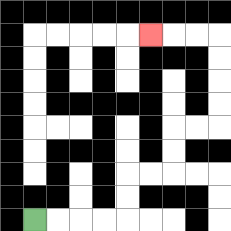{'start': '[1, 9]', 'end': '[6, 1]', 'path_directions': 'R,R,R,R,U,U,R,R,U,U,R,R,U,U,U,U,L,L,L', 'path_coordinates': '[[1, 9], [2, 9], [3, 9], [4, 9], [5, 9], [5, 8], [5, 7], [6, 7], [7, 7], [7, 6], [7, 5], [8, 5], [9, 5], [9, 4], [9, 3], [9, 2], [9, 1], [8, 1], [7, 1], [6, 1]]'}